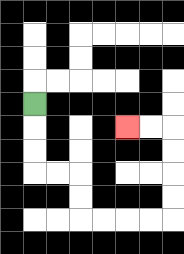{'start': '[1, 4]', 'end': '[5, 5]', 'path_directions': 'D,D,D,R,R,D,D,R,R,R,R,U,U,U,U,L,L', 'path_coordinates': '[[1, 4], [1, 5], [1, 6], [1, 7], [2, 7], [3, 7], [3, 8], [3, 9], [4, 9], [5, 9], [6, 9], [7, 9], [7, 8], [7, 7], [7, 6], [7, 5], [6, 5], [5, 5]]'}